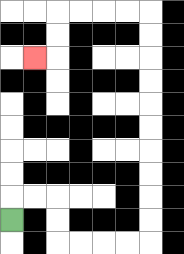{'start': '[0, 9]', 'end': '[1, 2]', 'path_directions': 'U,R,R,D,D,R,R,R,R,U,U,U,U,U,U,U,U,U,U,L,L,L,L,D,D,L', 'path_coordinates': '[[0, 9], [0, 8], [1, 8], [2, 8], [2, 9], [2, 10], [3, 10], [4, 10], [5, 10], [6, 10], [6, 9], [6, 8], [6, 7], [6, 6], [6, 5], [6, 4], [6, 3], [6, 2], [6, 1], [6, 0], [5, 0], [4, 0], [3, 0], [2, 0], [2, 1], [2, 2], [1, 2]]'}